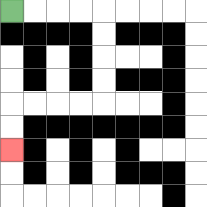{'start': '[0, 0]', 'end': '[0, 6]', 'path_directions': 'R,R,R,R,D,D,D,D,L,L,L,L,D,D', 'path_coordinates': '[[0, 0], [1, 0], [2, 0], [3, 0], [4, 0], [4, 1], [4, 2], [4, 3], [4, 4], [3, 4], [2, 4], [1, 4], [0, 4], [0, 5], [0, 6]]'}